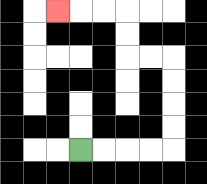{'start': '[3, 6]', 'end': '[2, 0]', 'path_directions': 'R,R,R,R,U,U,U,U,L,L,U,U,L,L,L', 'path_coordinates': '[[3, 6], [4, 6], [5, 6], [6, 6], [7, 6], [7, 5], [7, 4], [7, 3], [7, 2], [6, 2], [5, 2], [5, 1], [5, 0], [4, 0], [3, 0], [2, 0]]'}